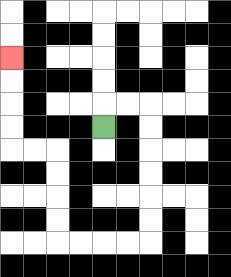{'start': '[4, 5]', 'end': '[0, 2]', 'path_directions': 'U,R,R,D,D,D,D,D,D,L,L,L,L,U,U,U,U,L,L,U,U,U,U', 'path_coordinates': '[[4, 5], [4, 4], [5, 4], [6, 4], [6, 5], [6, 6], [6, 7], [6, 8], [6, 9], [6, 10], [5, 10], [4, 10], [3, 10], [2, 10], [2, 9], [2, 8], [2, 7], [2, 6], [1, 6], [0, 6], [0, 5], [0, 4], [0, 3], [0, 2]]'}